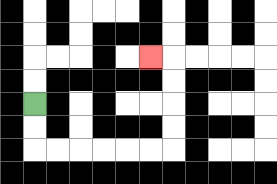{'start': '[1, 4]', 'end': '[6, 2]', 'path_directions': 'D,D,R,R,R,R,R,R,U,U,U,U,L', 'path_coordinates': '[[1, 4], [1, 5], [1, 6], [2, 6], [3, 6], [4, 6], [5, 6], [6, 6], [7, 6], [7, 5], [7, 4], [7, 3], [7, 2], [6, 2]]'}